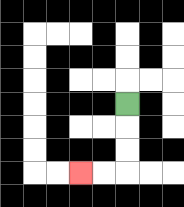{'start': '[5, 4]', 'end': '[3, 7]', 'path_directions': 'D,D,D,L,L', 'path_coordinates': '[[5, 4], [5, 5], [5, 6], [5, 7], [4, 7], [3, 7]]'}